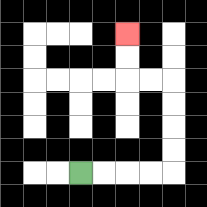{'start': '[3, 7]', 'end': '[5, 1]', 'path_directions': 'R,R,R,R,U,U,U,U,L,L,U,U', 'path_coordinates': '[[3, 7], [4, 7], [5, 7], [6, 7], [7, 7], [7, 6], [7, 5], [7, 4], [7, 3], [6, 3], [5, 3], [5, 2], [5, 1]]'}